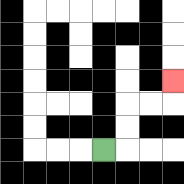{'start': '[4, 6]', 'end': '[7, 3]', 'path_directions': 'R,U,U,R,R,U', 'path_coordinates': '[[4, 6], [5, 6], [5, 5], [5, 4], [6, 4], [7, 4], [7, 3]]'}